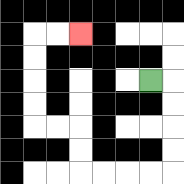{'start': '[6, 3]', 'end': '[3, 1]', 'path_directions': 'R,D,D,D,D,L,L,L,L,U,U,L,L,U,U,U,U,R,R', 'path_coordinates': '[[6, 3], [7, 3], [7, 4], [7, 5], [7, 6], [7, 7], [6, 7], [5, 7], [4, 7], [3, 7], [3, 6], [3, 5], [2, 5], [1, 5], [1, 4], [1, 3], [1, 2], [1, 1], [2, 1], [3, 1]]'}